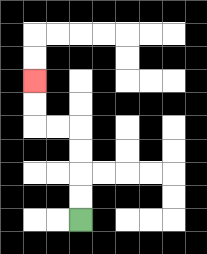{'start': '[3, 9]', 'end': '[1, 3]', 'path_directions': 'U,U,U,U,L,L,U,U', 'path_coordinates': '[[3, 9], [3, 8], [3, 7], [3, 6], [3, 5], [2, 5], [1, 5], [1, 4], [1, 3]]'}